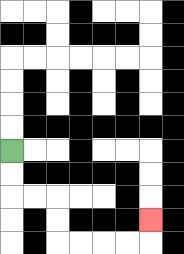{'start': '[0, 6]', 'end': '[6, 9]', 'path_directions': 'D,D,R,R,D,D,R,R,R,R,U', 'path_coordinates': '[[0, 6], [0, 7], [0, 8], [1, 8], [2, 8], [2, 9], [2, 10], [3, 10], [4, 10], [5, 10], [6, 10], [6, 9]]'}